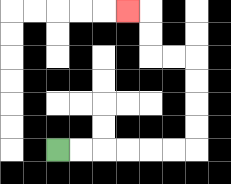{'start': '[2, 6]', 'end': '[5, 0]', 'path_directions': 'R,R,R,R,R,R,U,U,U,U,L,L,U,U,L', 'path_coordinates': '[[2, 6], [3, 6], [4, 6], [5, 6], [6, 6], [7, 6], [8, 6], [8, 5], [8, 4], [8, 3], [8, 2], [7, 2], [6, 2], [6, 1], [6, 0], [5, 0]]'}